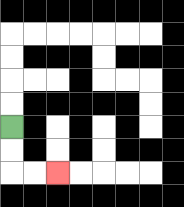{'start': '[0, 5]', 'end': '[2, 7]', 'path_directions': 'D,D,R,R', 'path_coordinates': '[[0, 5], [0, 6], [0, 7], [1, 7], [2, 7]]'}